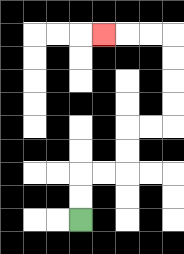{'start': '[3, 9]', 'end': '[4, 1]', 'path_directions': 'U,U,R,R,U,U,R,R,U,U,U,U,L,L,L', 'path_coordinates': '[[3, 9], [3, 8], [3, 7], [4, 7], [5, 7], [5, 6], [5, 5], [6, 5], [7, 5], [7, 4], [7, 3], [7, 2], [7, 1], [6, 1], [5, 1], [4, 1]]'}